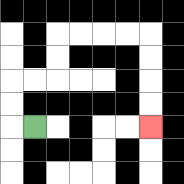{'start': '[1, 5]', 'end': '[6, 5]', 'path_directions': 'L,U,U,R,R,U,U,R,R,R,R,D,D,D,D', 'path_coordinates': '[[1, 5], [0, 5], [0, 4], [0, 3], [1, 3], [2, 3], [2, 2], [2, 1], [3, 1], [4, 1], [5, 1], [6, 1], [6, 2], [6, 3], [6, 4], [6, 5]]'}